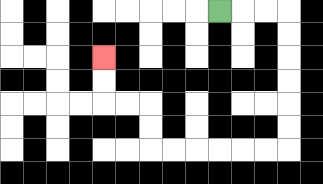{'start': '[9, 0]', 'end': '[4, 2]', 'path_directions': 'R,R,R,D,D,D,D,D,D,L,L,L,L,L,L,U,U,L,L,U,U', 'path_coordinates': '[[9, 0], [10, 0], [11, 0], [12, 0], [12, 1], [12, 2], [12, 3], [12, 4], [12, 5], [12, 6], [11, 6], [10, 6], [9, 6], [8, 6], [7, 6], [6, 6], [6, 5], [6, 4], [5, 4], [4, 4], [4, 3], [4, 2]]'}